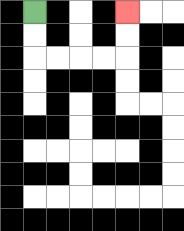{'start': '[1, 0]', 'end': '[5, 0]', 'path_directions': 'D,D,R,R,R,R,U,U', 'path_coordinates': '[[1, 0], [1, 1], [1, 2], [2, 2], [3, 2], [4, 2], [5, 2], [5, 1], [5, 0]]'}